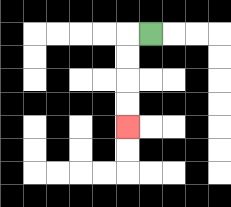{'start': '[6, 1]', 'end': '[5, 5]', 'path_directions': 'L,D,D,D,D', 'path_coordinates': '[[6, 1], [5, 1], [5, 2], [5, 3], [5, 4], [5, 5]]'}